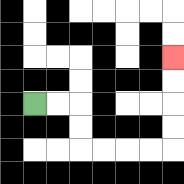{'start': '[1, 4]', 'end': '[7, 2]', 'path_directions': 'R,R,D,D,R,R,R,R,U,U,U,U', 'path_coordinates': '[[1, 4], [2, 4], [3, 4], [3, 5], [3, 6], [4, 6], [5, 6], [6, 6], [7, 6], [7, 5], [7, 4], [7, 3], [7, 2]]'}